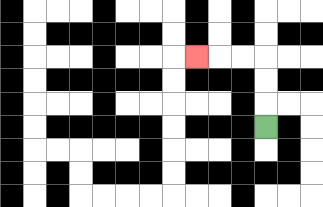{'start': '[11, 5]', 'end': '[8, 2]', 'path_directions': 'U,U,U,L,L,L', 'path_coordinates': '[[11, 5], [11, 4], [11, 3], [11, 2], [10, 2], [9, 2], [8, 2]]'}